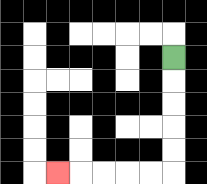{'start': '[7, 2]', 'end': '[2, 7]', 'path_directions': 'D,D,D,D,D,L,L,L,L,L', 'path_coordinates': '[[7, 2], [7, 3], [7, 4], [7, 5], [7, 6], [7, 7], [6, 7], [5, 7], [4, 7], [3, 7], [2, 7]]'}